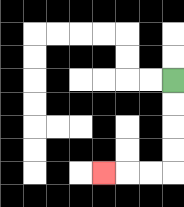{'start': '[7, 3]', 'end': '[4, 7]', 'path_directions': 'D,D,D,D,L,L,L', 'path_coordinates': '[[7, 3], [7, 4], [7, 5], [7, 6], [7, 7], [6, 7], [5, 7], [4, 7]]'}